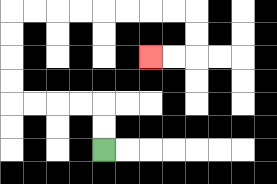{'start': '[4, 6]', 'end': '[6, 2]', 'path_directions': 'U,U,L,L,L,L,U,U,U,U,R,R,R,R,R,R,R,R,D,D,L,L', 'path_coordinates': '[[4, 6], [4, 5], [4, 4], [3, 4], [2, 4], [1, 4], [0, 4], [0, 3], [0, 2], [0, 1], [0, 0], [1, 0], [2, 0], [3, 0], [4, 0], [5, 0], [6, 0], [7, 0], [8, 0], [8, 1], [8, 2], [7, 2], [6, 2]]'}